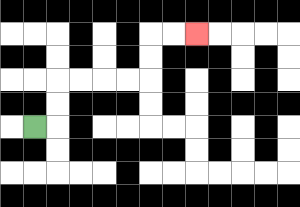{'start': '[1, 5]', 'end': '[8, 1]', 'path_directions': 'R,U,U,R,R,R,R,U,U,R,R', 'path_coordinates': '[[1, 5], [2, 5], [2, 4], [2, 3], [3, 3], [4, 3], [5, 3], [6, 3], [6, 2], [6, 1], [7, 1], [8, 1]]'}